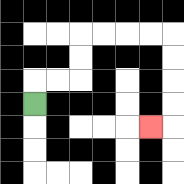{'start': '[1, 4]', 'end': '[6, 5]', 'path_directions': 'U,R,R,U,U,R,R,R,R,D,D,D,D,L', 'path_coordinates': '[[1, 4], [1, 3], [2, 3], [3, 3], [3, 2], [3, 1], [4, 1], [5, 1], [6, 1], [7, 1], [7, 2], [7, 3], [7, 4], [7, 5], [6, 5]]'}